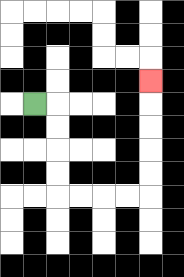{'start': '[1, 4]', 'end': '[6, 3]', 'path_directions': 'R,D,D,D,D,R,R,R,R,U,U,U,U,U', 'path_coordinates': '[[1, 4], [2, 4], [2, 5], [2, 6], [2, 7], [2, 8], [3, 8], [4, 8], [5, 8], [6, 8], [6, 7], [6, 6], [6, 5], [6, 4], [6, 3]]'}